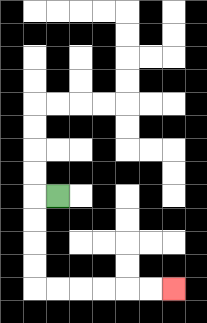{'start': '[2, 8]', 'end': '[7, 12]', 'path_directions': 'L,D,D,D,D,R,R,R,R,R,R', 'path_coordinates': '[[2, 8], [1, 8], [1, 9], [1, 10], [1, 11], [1, 12], [2, 12], [3, 12], [4, 12], [5, 12], [6, 12], [7, 12]]'}